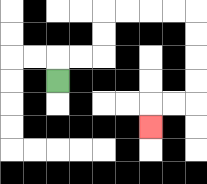{'start': '[2, 3]', 'end': '[6, 5]', 'path_directions': 'U,R,R,U,U,R,R,R,R,D,D,D,D,L,L,D', 'path_coordinates': '[[2, 3], [2, 2], [3, 2], [4, 2], [4, 1], [4, 0], [5, 0], [6, 0], [7, 0], [8, 0], [8, 1], [8, 2], [8, 3], [8, 4], [7, 4], [6, 4], [6, 5]]'}